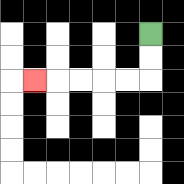{'start': '[6, 1]', 'end': '[1, 3]', 'path_directions': 'D,D,L,L,L,L,L', 'path_coordinates': '[[6, 1], [6, 2], [6, 3], [5, 3], [4, 3], [3, 3], [2, 3], [1, 3]]'}